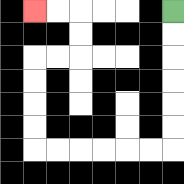{'start': '[7, 0]', 'end': '[1, 0]', 'path_directions': 'D,D,D,D,D,D,L,L,L,L,L,L,U,U,U,U,R,R,U,U,L,L', 'path_coordinates': '[[7, 0], [7, 1], [7, 2], [7, 3], [7, 4], [7, 5], [7, 6], [6, 6], [5, 6], [4, 6], [3, 6], [2, 6], [1, 6], [1, 5], [1, 4], [1, 3], [1, 2], [2, 2], [3, 2], [3, 1], [3, 0], [2, 0], [1, 0]]'}